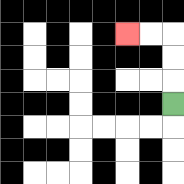{'start': '[7, 4]', 'end': '[5, 1]', 'path_directions': 'U,U,U,L,L', 'path_coordinates': '[[7, 4], [7, 3], [7, 2], [7, 1], [6, 1], [5, 1]]'}